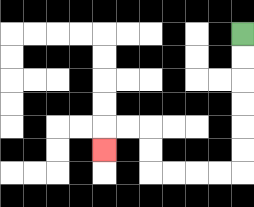{'start': '[10, 1]', 'end': '[4, 6]', 'path_directions': 'D,D,D,D,D,D,L,L,L,L,U,U,L,L,D', 'path_coordinates': '[[10, 1], [10, 2], [10, 3], [10, 4], [10, 5], [10, 6], [10, 7], [9, 7], [8, 7], [7, 7], [6, 7], [6, 6], [6, 5], [5, 5], [4, 5], [4, 6]]'}